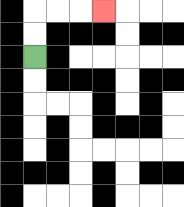{'start': '[1, 2]', 'end': '[4, 0]', 'path_directions': 'U,U,R,R,R', 'path_coordinates': '[[1, 2], [1, 1], [1, 0], [2, 0], [3, 0], [4, 0]]'}